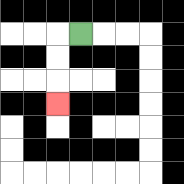{'start': '[3, 1]', 'end': '[2, 4]', 'path_directions': 'L,D,D,D', 'path_coordinates': '[[3, 1], [2, 1], [2, 2], [2, 3], [2, 4]]'}